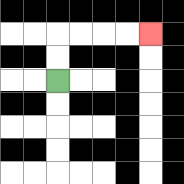{'start': '[2, 3]', 'end': '[6, 1]', 'path_directions': 'U,U,R,R,R,R', 'path_coordinates': '[[2, 3], [2, 2], [2, 1], [3, 1], [4, 1], [5, 1], [6, 1]]'}